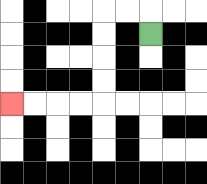{'start': '[6, 1]', 'end': '[0, 4]', 'path_directions': 'U,L,L,D,D,D,D,L,L,L,L', 'path_coordinates': '[[6, 1], [6, 0], [5, 0], [4, 0], [4, 1], [4, 2], [4, 3], [4, 4], [3, 4], [2, 4], [1, 4], [0, 4]]'}